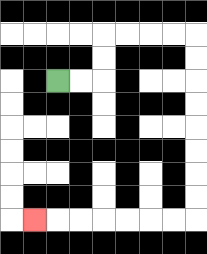{'start': '[2, 3]', 'end': '[1, 9]', 'path_directions': 'R,R,U,U,R,R,R,R,D,D,D,D,D,D,D,D,L,L,L,L,L,L,L', 'path_coordinates': '[[2, 3], [3, 3], [4, 3], [4, 2], [4, 1], [5, 1], [6, 1], [7, 1], [8, 1], [8, 2], [8, 3], [8, 4], [8, 5], [8, 6], [8, 7], [8, 8], [8, 9], [7, 9], [6, 9], [5, 9], [4, 9], [3, 9], [2, 9], [1, 9]]'}